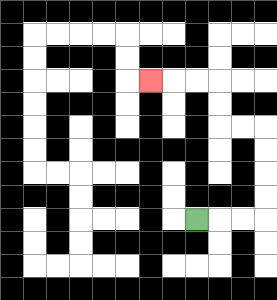{'start': '[8, 9]', 'end': '[6, 3]', 'path_directions': 'R,R,R,U,U,U,U,L,L,U,U,L,L,L', 'path_coordinates': '[[8, 9], [9, 9], [10, 9], [11, 9], [11, 8], [11, 7], [11, 6], [11, 5], [10, 5], [9, 5], [9, 4], [9, 3], [8, 3], [7, 3], [6, 3]]'}